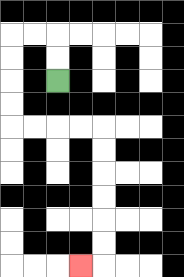{'start': '[2, 3]', 'end': '[3, 11]', 'path_directions': 'U,U,L,L,D,D,D,D,R,R,R,R,D,D,D,D,D,D,L', 'path_coordinates': '[[2, 3], [2, 2], [2, 1], [1, 1], [0, 1], [0, 2], [0, 3], [0, 4], [0, 5], [1, 5], [2, 5], [3, 5], [4, 5], [4, 6], [4, 7], [4, 8], [4, 9], [4, 10], [4, 11], [3, 11]]'}